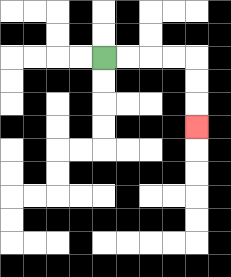{'start': '[4, 2]', 'end': '[8, 5]', 'path_directions': 'R,R,R,R,D,D,D', 'path_coordinates': '[[4, 2], [5, 2], [6, 2], [7, 2], [8, 2], [8, 3], [8, 4], [8, 5]]'}